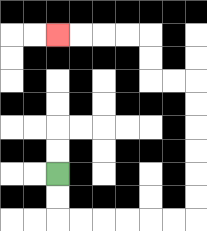{'start': '[2, 7]', 'end': '[2, 1]', 'path_directions': 'D,D,R,R,R,R,R,R,U,U,U,U,U,U,L,L,U,U,L,L,L,L', 'path_coordinates': '[[2, 7], [2, 8], [2, 9], [3, 9], [4, 9], [5, 9], [6, 9], [7, 9], [8, 9], [8, 8], [8, 7], [8, 6], [8, 5], [8, 4], [8, 3], [7, 3], [6, 3], [6, 2], [6, 1], [5, 1], [4, 1], [3, 1], [2, 1]]'}